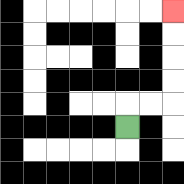{'start': '[5, 5]', 'end': '[7, 0]', 'path_directions': 'U,R,R,U,U,U,U', 'path_coordinates': '[[5, 5], [5, 4], [6, 4], [7, 4], [7, 3], [7, 2], [7, 1], [7, 0]]'}